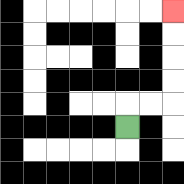{'start': '[5, 5]', 'end': '[7, 0]', 'path_directions': 'U,R,R,U,U,U,U', 'path_coordinates': '[[5, 5], [5, 4], [6, 4], [7, 4], [7, 3], [7, 2], [7, 1], [7, 0]]'}